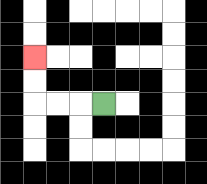{'start': '[4, 4]', 'end': '[1, 2]', 'path_directions': 'L,L,L,U,U', 'path_coordinates': '[[4, 4], [3, 4], [2, 4], [1, 4], [1, 3], [1, 2]]'}